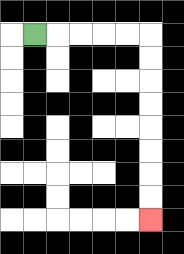{'start': '[1, 1]', 'end': '[6, 9]', 'path_directions': 'R,R,R,R,R,D,D,D,D,D,D,D,D', 'path_coordinates': '[[1, 1], [2, 1], [3, 1], [4, 1], [5, 1], [6, 1], [6, 2], [6, 3], [6, 4], [6, 5], [6, 6], [6, 7], [6, 8], [6, 9]]'}